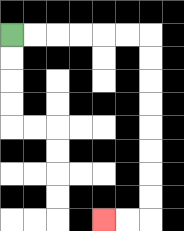{'start': '[0, 1]', 'end': '[4, 9]', 'path_directions': 'R,R,R,R,R,R,D,D,D,D,D,D,D,D,L,L', 'path_coordinates': '[[0, 1], [1, 1], [2, 1], [3, 1], [4, 1], [5, 1], [6, 1], [6, 2], [6, 3], [6, 4], [6, 5], [6, 6], [6, 7], [6, 8], [6, 9], [5, 9], [4, 9]]'}